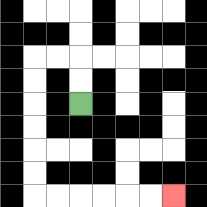{'start': '[3, 4]', 'end': '[7, 8]', 'path_directions': 'U,U,L,L,D,D,D,D,D,D,R,R,R,R,R,R', 'path_coordinates': '[[3, 4], [3, 3], [3, 2], [2, 2], [1, 2], [1, 3], [1, 4], [1, 5], [1, 6], [1, 7], [1, 8], [2, 8], [3, 8], [4, 8], [5, 8], [6, 8], [7, 8]]'}